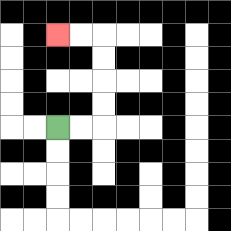{'start': '[2, 5]', 'end': '[2, 1]', 'path_directions': 'R,R,U,U,U,U,L,L', 'path_coordinates': '[[2, 5], [3, 5], [4, 5], [4, 4], [4, 3], [4, 2], [4, 1], [3, 1], [2, 1]]'}